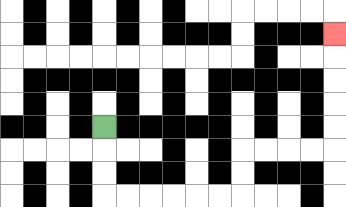{'start': '[4, 5]', 'end': '[14, 1]', 'path_directions': 'D,D,D,R,R,R,R,R,R,U,U,R,R,R,R,U,U,U,U,U', 'path_coordinates': '[[4, 5], [4, 6], [4, 7], [4, 8], [5, 8], [6, 8], [7, 8], [8, 8], [9, 8], [10, 8], [10, 7], [10, 6], [11, 6], [12, 6], [13, 6], [14, 6], [14, 5], [14, 4], [14, 3], [14, 2], [14, 1]]'}